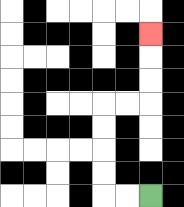{'start': '[6, 8]', 'end': '[6, 1]', 'path_directions': 'L,L,U,U,U,U,R,R,U,U,U', 'path_coordinates': '[[6, 8], [5, 8], [4, 8], [4, 7], [4, 6], [4, 5], [4, 4], [5, 4], [6, 4], [6, 3], [6, 2], [6, 1]]'}